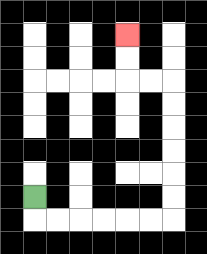{'start': '[1, 8]', 'end': '[5, 1]', 'path_directions': 'D,R,R,R,R,R,R,U,U,U,U,U,U,L,L,U,U', 'path_coordinates': '[[1, 8], [1, 9], [2, 9], [3, 9], [4, 9], [5, 9], [6, 9], [7, 9], [7, 8], [7, 7], [7, 6], [7, 5], [7, 4], [7, 3], [6, 3], [5, 3], [5, 2], [5, 1]]'}